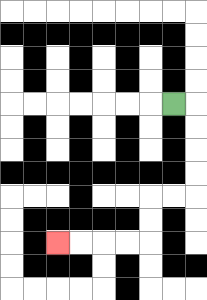{'start': '[7, 4]', 'end': '[2, 10]', 'path_directions': 'R,D,D,D,D,L,L,D,D,L,L,L,L', 'path_coordinates': '[[7, 4], [8, 4], [8, 5], [8, 6], [8, 7], [8, 8], [7, 8], [6, 8], [6, 9], [6, 10], [5, 10], [4, 10], [3, 10], [2, 10]]'}